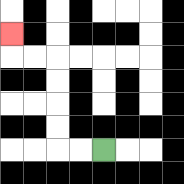{'start': '[4, 6]', 'end': '[0, 1]', 'path_directions': 'L,L,U,U,U,U,L,L,U', 'path_coordinates': '[[4, 6], [3, 6], [2, 6], [2, 5], [2, 4], [2, 3], [2, 2], [1, 2], [0, 2], [0, 1]]'}